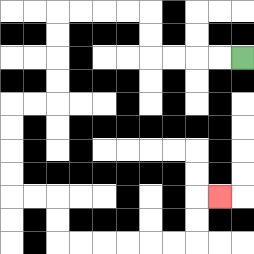{'start': '[10, 2]', 'end': '[9, 8]', 'path_directions': 'L,L,L,L,U,U,L,L,L,L,D,D,D,D,L,L,D,D,D,D,R,R,D,D,R,R,R,R,R,R,U,U,R', 'path_coordinates': '[[10, 2], [9, 2], [8, 2], [7, 2], [6, 2], [6, 1], [6, 0], [5, 0], [4, 0], [3, 0], [2, 0], [2, 1], [2, 2], [2, 3], [2, 4], [1, 4], [0, 4], [0, 5], [0, 6], [0, 7], [0, 8], [1, 8], [2, 8], [2, 9], [2, 10], [3, 10], [4, 10], [5, 10], [6, 10], [7, 10], [8, 10], [8, 9], [8, 8], [9, 8]]'}